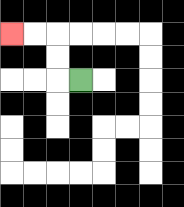{'start': '[3, 3]', 'end': '[0, 1]', 'path_directions': 'L,U,U,L,L', 'path_coordinates': '[[3, 3], [2, 3], [2, 2], [2, 1], [1, 1], [0, 1]]'}